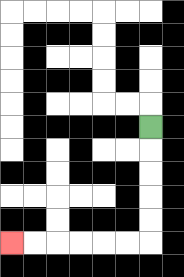{'start': '[6, 5]', 'end': '[0, 10]', 'path_directions': 'D,D,D,D,D,L,L,L,L,L,L', 'path_coordinates': '[[6, 5], [6, 6], [6, 7], [6, 8], [6, 9], [6, 10], [5, 10], [4, 10], [3, 10], [2, 10], [1, 10], [0, 10]]'}